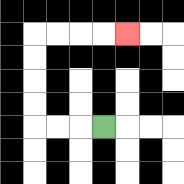{'start': '[4, 5]', 'end': '[5, 1]', 'path_directions': 'L,L,L,U,U,U,U,R,R,R,R', 'path_coordinates': '[[4, 5], [3, 5], [2, 5], [1, 5], [1, 4], [1, 3], [1, 2], [1, 1], [2, 1], [3, 1], [4, 1], [5, 1]]'}